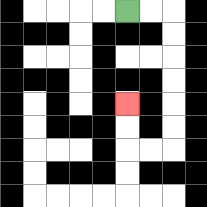{'start': '[5, 0]', 'end': '[5, 4]', 'path_directions': 'R,R,D,D,D,D,D,D,L,L,U,U', 'path_coordinates': '[[5, 0], [6, 0], [7, 0], [7, 1], [7, 2], [7, 3], [7, 4], [7, 5], [7, 6], [6, 6], [5, 6], [5, 5], [5, 4]]'}